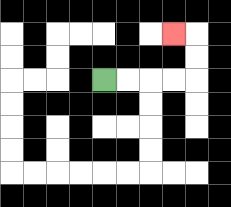{'start': '[4, 3]', 'end': '[7, 1]', 'path_directions': 'R,R,R,R,U,U,L', 'path_coordinates': '[[4, 3], [5, 3], [6, 3], [7, 3], [8, 3], [8, 2], [8, 1], [7, 1]]'}